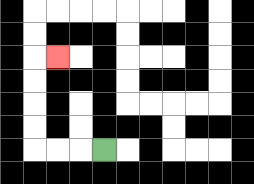{'start': '[4, 6]', 'end': '[2, 2]', 'path_directions': 'L,L,L,U,U,U,U,R', 'path_coordinates': '[[4, 6], [3, 6], [2, 6], [1, 6], [1, 5], [1, 4], [1, 3], [1, 2], [2, 2]]'}